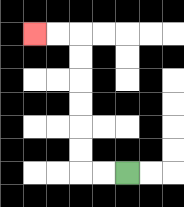{'start': '[5, 7]', 'end': '[1, 1]', 'path_directions': 'L,L,U,U,U,U,U,U,L,L', 'path_coordinates': '[[5, 7], [4, 7], [3, 7], [3, 6], [3, 5], [3, 4], [3, 3], [3, 2], [3, 1], [2, 1], [1, 1]]'}